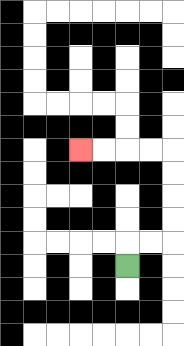{'start': '[5, 11]', 'end': '[3, 6]', 'path_directions': 'U,R,R,U,U,U,U,L,L,L,L', 'path_coordinates': '[[5, 11], [5, 10], [6, 10], [7, 10], [7, 9], [7, 8], [7, 7], [7, 6], [6, 6], [5, 6], [4, 6], [3, 6]]'}